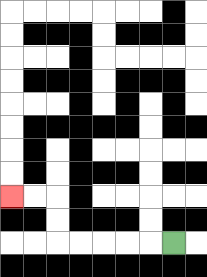{'start': '[7, 10]', 'end': '[0, 8]', 'path_directions': 'L,L,L,L,L,U,U,L,L', 'path_coordinates': '[[7, 10], [6, 10], [5, 10], [4, 10], [3, 10], [2, 10], [2, 9], [2, 8], [1, 8], [0, 8]]'}